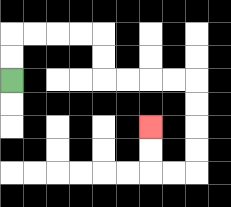{'start': '[0, 3]', 'end': '[6, 5]', 'path_directions': 'U,U,R,R,R,R,D,D,R,R,R,R,D,D,D,D,L,L,U,U', 'path_coordinates': '[[0, 3], [0, 2], [0, 1], [1, 1], [2, 1], [3, 1], [4, 1], [4, 2], [4, 3], [5, 3], [6, 3], [7, 3], [8, 3], [8, 4], [8, 5], [8, 6], [8, 7], [7, 7], [6, 7], [6, 6], [6, 5]]'}